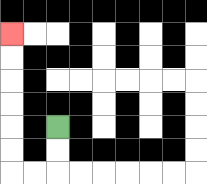{'start': '[2, 5]', 'end': '[0, 1]', 'path_directions': 'D,D,L,L,U,U,U,U,U,U', 'path_coordinates': '[[2, 5], [2, 6], [2, 7], [1, 7], [0, 7], [0, 6], [0, 5], [0, 4], [0, 3], [0, 2], [0, 1]]'}